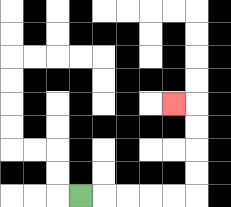{'start': '[3, 8]', 'end': '[7, 4]', 'path_directions': 'R,R,R,R,R,U,U,U,U,L', 'path_coordinates': '[[3, 8], [4, 8], [5, 8], [6, 8], [7, 8], [8, 8], [8, 7], [8, 6], [8, 5], [8, 4], [7, 4]]'}